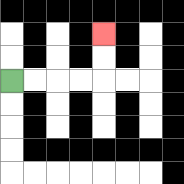{'start': '[0, 3]', 'end': '[4, 1]', 'path_directions': 'R,R,R,R,U,U', 'path_coordinates': '[[0, 3], [1, 3], [2, 3], [3, 3], [4, 3], [4, 2], [4, 1]]'}